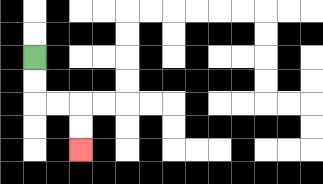{'start': '[1, 2]', 'end': '[3, 6]', 'path_directions': 'D,D,R,R,D,D', 'path_coordinates': '[[1, 2], [1, 3], [1, 4], [2, 4], [3, 4], [3, 5], [3, 6]]'}